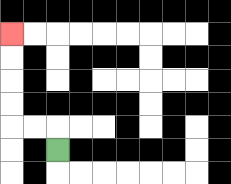{'start': '[2, 6]', 'end': '[0, 1]', 'path_directions': 'U,L,L,U,U,U,U', 'path_coordinates': '[[2, 6], [2, 5], [1, 5], [0, 5], [0, 4], [0, 3], [0, 2], [0, 1]]'}